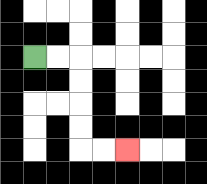{'start': '[1, 2]', 'end': '[5, 6]', 'path_directions': 'R,R,D,D,D,D,R,R', 'path_coordinates': '[[1, 2], [2, 2], [3, 2], [3, 3], [3, 4], [3, 5], [3, 6], [4, 6], [5, 6]]'}